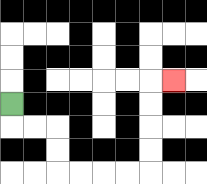{'start': '[0, 4]', 'end': '[7, 3]', 'path_directions': 'D,R,R,D,D,R,R,R,R,U,U,U,U,R', 'path_coordinates': '[[0, 4], [0, 5], [1, 5], [2, 5], [2, 6], [2, 7], [3, 7], [4, 7], [5, 7], [6, 7], [6, 6], [6, 5], [6, 4], [6, 3], [7, 3]]'}